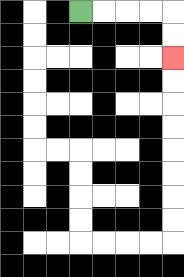{'start': '[3, 0]', 'end': '[7, 2]', 'path_directions': 'R,R,R,R,D,D', 'path_coordinates': '[[3, 0], [4, 0], [5, 0], [6, 0], [7, 0], [7, 1], [7, 2]]'}